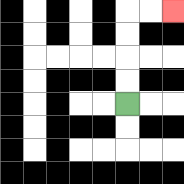{'start': '[5, 4]', 'end': '[7, 0]', 'path_directions': 'U,U,U,U,R,R', 'path_coordinates': '[[5, 4], [5, 3], [5, 2], [5, 1], [5, 0], [6, 0], [7, 0]]'}